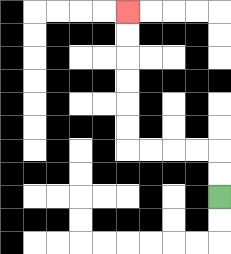{'start': '[9, 8]', 'end': '[5, 0]', 'path_directions': 'U,U,L,L,L,L,U,U,U,U,U,U', 'path_coordinates': '[[9, 8], [9, 7], [9, 6], [8, 6], [7, 6], [6, 6], [5, 6], [5, 5], [5, 4], [5, 3], [5, 2], [5, 1], [5, 0]]'}